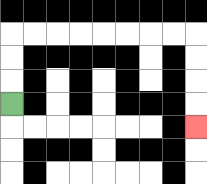{'start': '[0, 4]', 'end': '[8, 5]', 'path_directions': 'U,U,U,R,R,R,R,R,R,R,R,D,D,D,D', 'path_coordinates': '[[0, 4], [0, 3], [0, 2], [0, 1], [1, 1], [2, 1], [3, 1], [4, 1], [5, 1], [6, 1], [7, 1], [8, 1], [8, 2], [8, 3], [8, 4], [8, 5]]'}